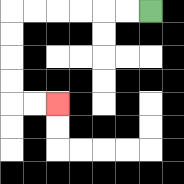{'start': '[6, 0]', 'end': '[2, 4]', 'path_directions': 'L,L,L,L,L,L,D,D,D,D,R,R', 'path_coordinates': '[[6, 0], [5, 0], [4, 0], [3, 0], [2, 0], [1, 0], [0, 0], [0, 1], [0, 2], [0, 3], [0, 4], [1, 4], [2, 4]]'}